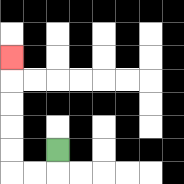{'start': '[2, 6]', 'end': '[0, 2]', 'path_directions': 'D,L,L,U,U,U,U,U', 'path_coordinates': '[[2, 6], [2, 7], [1, 7], [0, 7], [0, 6], [0, 5], [0, 4], [0, 3], [0, 2]]'}